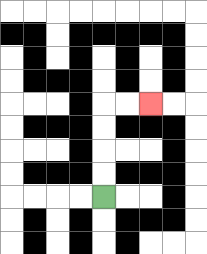{'start': '[4, 8]', 'end': '[6, 4]', 'path_directions': 'U,U,U,U,R,R', 'path_coordinates': '[[4, 8], [4, 7], [4, 6], [4, 5], [4, 4], [5, 4], [6, 4]]'}